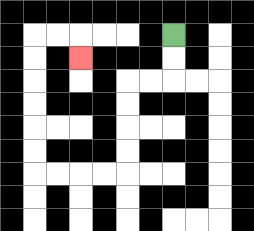{'start': '[7, 1]', 'end': '[3, 2]', 'path_directions': 'D,D,L,L,D,D,D,D,L,L,L,L,U,U,U,U,U,U,R,R,D', 'path_coordinates': '[[7, 1], [7, 2], [7, 3], [6, 3], [5, 3], [5, 4], [5, 5], [5, 6], [5, 7], [4, 7], [3, 7], [2, 7], [1, 7], [1, 6], [1, 5], [1, 4], [1, 3], [1, 2], [1, 1], [2, 1], [3, 1], [3, 2]]'}